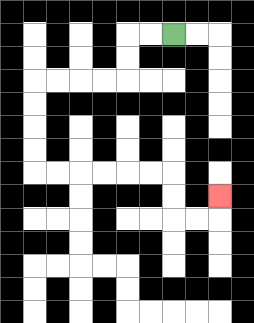{'start': '[7, 1]', 'end': '[9, 8]', 'path_directions': 'L,L,D,D,L,L,L,L,D,D,D,D,R,R,R,R,R,R,D,D,R,R,U', 'path_coordinates': '[[7, 1], [6, 1], [5, 1], [5, 2], [5, 3], [4, 3], [3, 3], [2, 3], [1, 3], [1, 4], [1, 5], [1, 6], [1, 7], [2, 7], [3, 7], [4, 7], [5, 7], [6, 7], [7, 7], [7, 8], [7, 9], [8, 9], [9, 9], [9, 8]]'}